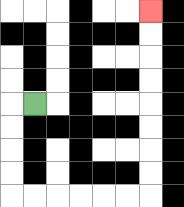{'start': '[1, 4]', 'end': '[6, 0]', 'path_directions': 'L,D,D,D,D,R,R,R,R,R,R,U,U,U,U,U,U,U,U', 'path_coordinates': '[[1, 4], [0, 4], [0, 5], [0, 6], [0, 7], [0, 8], [1, 8], [2, 8], [3, 8], [4, 8], [5, 8], [6, 8], [6, 7], [6, 6], [6, 5], [6, 4], [6, 3], [6, 2], [6, 1], [6, 0]]'}